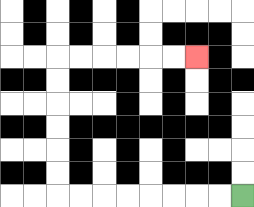{'start': '[10, 8]', 'end': '[8, 2]', 'path_directions': 'L,L,L,L,L,L,L,L,U,U,U,U,U,U,R,R,R,R,R,R', 'path_coordinates': '[[10, 8], [9, 8], [8, 8], [7, 8], [6, 8], [5, 8], [4, 8], [3, 8], [2, 8], [2, 7], [2, 6], [2, 5], [2, 4], [2, 3], [2, 2], [3, 2], [4, 2], [5, 2], [6, 2], [7, 2], [8, 2]]'}